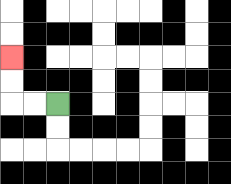{'start': '[2, 4]', 'end': '[0, 2]', 'path_directions': 'L,L,U,U', 'path_coordinates': '[[2, 4], [1, 4], [0, 4], [0, 3], [0, 2]]'}